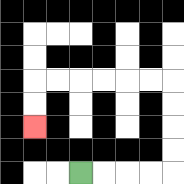{'start': '[3, 7]', 'end': '[1, 5]', 'path_directions': 'R,R,R,R,U,U,U,U,L,L,L,L,L,L,D,D', 'path_coordinates': '[[3, 7], [4, 7], [5, 7], [6, 7], [7, 7], [7, 6], [7, 5], [7, 4], [7, 3], [6, 3], [5, 3], [4, 3], [3, 3], [2, 3], [1, 3], [1, 4], [1, 5]]'}